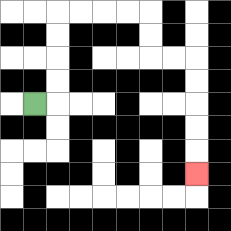{'start': '[1, 4]', 'end': '[8, 7]', 'path_directions': 'R,U,U,U,U,R,R,R,R,D,D,R,R,D,D,D,D,D', 'path_coordinates': '[[1, 4], [2, 4], [2, 3], [2, 2], [2, 1], [2, 0], [3, 0], [4, 0], [5, 0], [6, 0], [6, 1], [6, 2], [7, 2], [8, 2], [8, 3], [8, 4], [8, 5], [8, 6], [8, 7]]'}